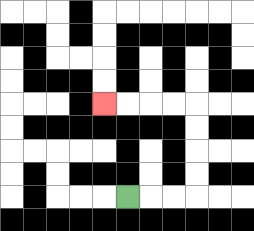{'start': '[5, 8]', 'end': '[4, 4]', 'path_directions': 'R,R,R,U,U,U,U,L,L,L,L', 'path_coordinates': '[[5, 8], [6, 8], [7, 8], [8, 8], [8, 7], [8, 6], [8, 5], [8, 4], [7, 4], [6, 4], [5, 4], [4, 4]]'}